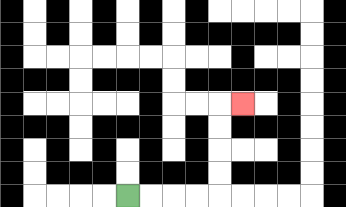{'start': '[5, 8]', 'end': '[10, 4]', 'path_directions': 'R,R,R,R,U,U,U,U,R', 'path_coordinates': '[[5, 8], [6, 8], [7, 8], [8, 8], [9, 8], [9, 7], [9, 6], [9, 5], [9, 4], [10, 4]]'}